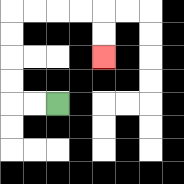{'start': '[2, 4]', 'end': '[4, 2]', 'path_directions': 'L,L,U,U,U,U,R,R,R,R,D,D', 'path_coordinates': '[[2, 4], [1, 4], [0, 4], [0, 3], [0, 2], [0, 1], [0, 0], [1, 0], [2, 0], [3, 0], [4, 0], [4, 1], [4, 2]]'}